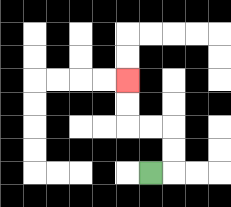{'start': '[6, 7]', 'end': '[5, 3]', 'path_directions': 'R,U,U,L,L,U,U', 'path_coordinates': '[[6, 7], [7, 7], [7, 6], [7, 5], [6, 5], [5, 5], [5, 4], [5, 3]]'}